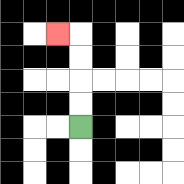{'start': '[3, 5]', 'end': '[2, 1]', 'path_directions': 'U,U,U,U,L', 'path_coordinates': '[[3, 5], [3, 4], [3, 3], [3, 2], [3, 1], [2, 1]]'}